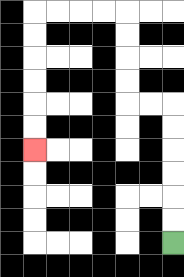{'start': '[7, 10]', 'end': '[1, 6]', 'path_directions': 'U,U,U,U,U,U,L,L,U,U,U,U,L,L,L,L,D,D,D,D,D,D', 'path_coordinates': '[[7, 10], [7, 9], [7, 8], [7, 7], [7, 6], [7, 5], [7, 4], [6, 4], [5, 4], [5, 3], [5, 2], [5, 1], [5, 0], [4, 0], [3, 0], [2, 0], [1, 0], [1, 1], [1, 2], [1, 3], [1, 4], [1, 5], [1, 6]]'}